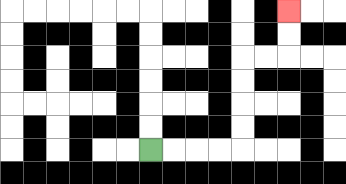{'start': '[6, 6]', 'end': '[12, 0]', 'path_directions': 'R,R,R,R,U,U,U,U,R,R,U,U', 'path_coordinates': '[[6, 6], [7, 6], [8, 6], [9, 6], [10, 6], [10, 5], [10, 4], [10, 3], [10, 2], [11, 2], [12, 2], [12, 1], [12, 0]]'}